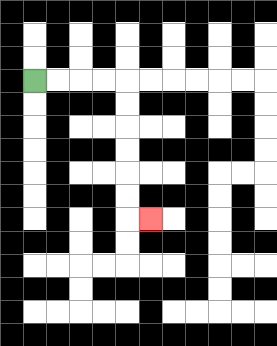{'start': '[1, 3]', 'end': '[6, 9]', 'path_directions': 'R,R,R,R,D,D,D,D,D,D,R', 'path_coordinates': '[[1, 3], [2, 3], [3, 3], [4, 3], [5, 3], [5, 4], [5, 5], [5, 6], [5, 7], [5, 8], [5, 9], [6, 9]]'}